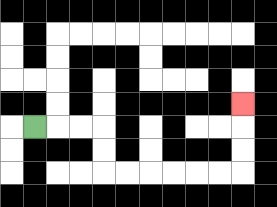{'start': '[1, 5]', 'end': '[10, 4]', 'path_directions': 'R,R,R,D,D,R,R,R,R,R,R,U,U,U', 'path_coordinates': '[[1, 5], [2, 5], [3, 5], [4, 5], [4, 6], [4, 7], [5, 7], [6, 7], [7, 7], [8, 7], [9, 7], [10, 7], [10, 6], [10, 5], [10, 4]]'}